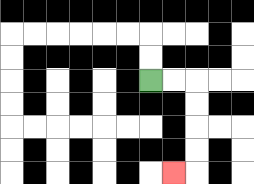{'start': '[6, 3]', 'end': '[7, 7]', 'path_directions': 'R,R,D,D,D,D,L', 'path_coordinates': '[[6, 3], [7, 3], [8, 3], [8, 4], [8, 5], [8, 6], [8, 7], [7, 7]]'}